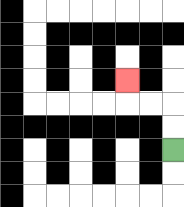{'start': '[7, 6]', 'end': '[5, 3]', 'path_directions': 'U,U,L,L,U', 'path_coordinates': '[[7, 6], [7, 5], [7, 4], [6, 4], [5, 4], [5, 3]]'}